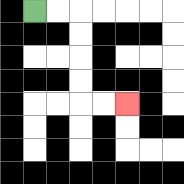{'start': '[1, 0]', 'end': '[5, 4]', 'path_directions': 'R,R,D,D,D,D,R,R', 'path_coordinates': '[[1, 0], [2, 0], [3, 0], [3, 1], [3, 2], [3, 3], [3, 4], [4, 4], [5, 4]]'}